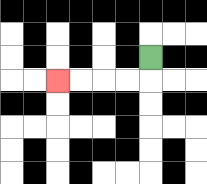{'start': '[6, 2]', 'end': '[2, 3]', 'path_directions': 'D,L,L,L,L', 'path_coordinates': '[[6, 2], [6, 3], [5, 3], [4, 3], [3, 3], [2, 3]]'}